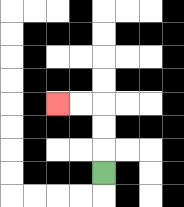{'start': '[4, 7]', 'end': '[2, 4]', 'path_directions': 'U,U,U,L,L', 'path_coordinates': '[[4, 7], [4, 6], [4, 5], [4, 4], [3, 4], [2, 4]]'}